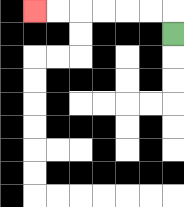{'start': '[7, 1]', 'end': '[1, 0]', 'path_directions': 'U,L,L,L,L,L,L', 'path_coordinates': '[[7, 1], [7, 0], [6, 0], [5, 0], [4, 0], [3, 0], [2, 0], [1, 0]]'}